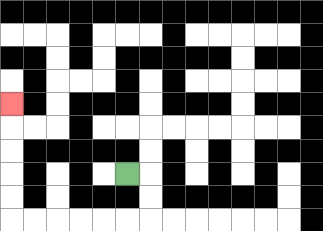{'start': '[5, 7]', 'end': '[0, 4]', 'path_directions': 'R,D,D,L,L,L,L,L,L,U,U,U,U,U', 'path_coordinates': '[[5, 7], [6, 7], [6, 8], [6, 9], [5, 9], [4, 9], [3, 9], [2, 9], [1, 9], [0, 9], [0, 8], [0, 7], [0, 6], [0, 5], [0, 4]]'}